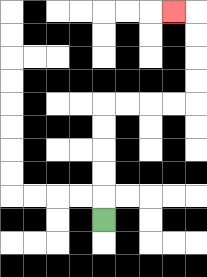{'start': '[4, 9]', 'end': '[7, 0]', 'path_directions': 'U,U,U,U,U,R,R,R,R,U,U,U,U,L', 'path_coordinates': '[[4, 9], [4, 8], [4, 7], [4, 6], [4, 5], [4, 4], [5, 4], [6, 4], [7, 4], [8, 4], [8, 3], [8, 2], [8, 1], [8, 0], [7, 0]]'}